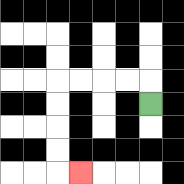{'start': '[6, 4]', 'end': '[3, 7]', 'path_directions': 'U,L,L,L,L,D,D,D,D,R', 'path_coordinates': '[[6, 4], [6, 3], [5, 3], [4, 3], [3, 3], [2, 3], [2, 4], [2, 5], [2, 6], [2, 7], [3, 7]]'}